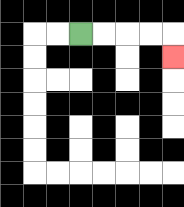{'start': '[3, 1]', 'end': '[7, 2]', 'path_directions': 'R,R,R,R,D', 'path_coordinates': '[[3, 1], [4, 1], [5, 1], [6, 1], [7, 1], [7, 2]]'}